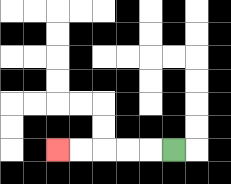{'start': '[7, 6]', 'end': '[2, 6]', 'path_directions': 'L,L,L,L,L', 'path_coordinates': '[[7, 6], [6, 6], [5, 6], [4, 6], [3, 6], [2, 6]]'}